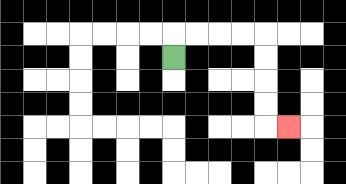{'start': '[7, 2]', 'end': '[12, 5]', 'path_directions': 'U,R,R,R,R,D,D,D,D,R', 'path_coordinates': '[[7, 2], [7, 1], [8, 1], [9, 1], [10, 1], [11, 1], [11, 2], [11, 3], [11, 4], [11, 5], [12, 5]]'}